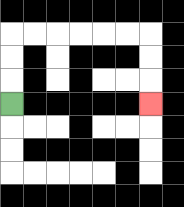{'start': '[0, 4]', 'end': '[6, 4]', 'path_directions': 'U,U,U,R,R,R,R,R,R,D,D,D', 'path_coordinates': '[[0, 4], [0, 3], [0, 2], [0, 1], [1, 1], [2, 1], [3, 1], [4, 1], [5, 1], [6, 1], [6, 2], [6, 3], [6, 4]]'}